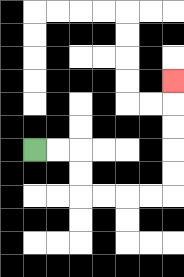{'start': '[1, 6]', 'end': '[7, 3]', 'path_directions': 'R,R,D,D,R,R,R,R,U,U,U,U,U', 'path_coordinates': '[[1, 6], [2, 6], [3, 6], [3, 7], [3, 8], [4, 8], [5, 8], [6, 8], [7, 8], [7, 7], [7, 6], [7, 5], [7, 4], [7, 3]]'}